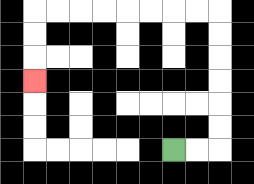{'start': '[7, 6]', 'end': '[1, 3]', 'path_directions': 'R,R,U,U,U,U,U,U,L,L,L,L,L,L,L,L,D,D,D', 'path_coordinates': '[[7, 6], [8, 6], [9, 6], [9, 5], [9, 4], [9, 3], [9, 2], [9, 1], [9, 0], [8, 0], [7, 0], [6, 0], [5, 0], [4, 0], [3, 0], [2, 0], [1, 0], [1, 1], [1, 2], [1, 3]]'}